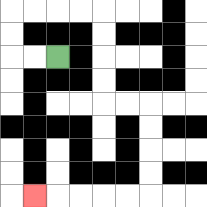{'start': '[2, 2]', 'end': '[1, 8]', 'path_directions': 'L,L,U,U,R,R,R,R,D,D,D,D,R,R,D,D,D,D,L,L,L,L,L', 'path_coordinates': '[[2, 2], [1, 2], [0, 2], [0, 1], [0, 0], [1, 0], [2, 0], [3, 0], [4, 0], [4, 1], [4, 2], [4, 3], [4, 4], [5, 4], [6, 4], [6, 5], [6, 6], [6, 7], [6, 8], [5, 8], [4, 8], [3, 8], [2, 8], [1, 8]]'}